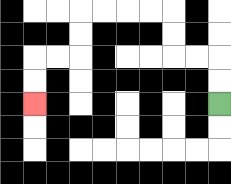{'start': '[9, 4]', 'end': '[1, 4]', 'path_directions': 'U,U,L,L,U,U,L,L,L,L,D,D,L,L,D,D', 'path_coordinates': '[[9, 4], [9, 3], [9, 2], [8, 2], [7, 2], [7, 1], [7, 0], [6, 0], [5, 0], [4, 0], [3, 0], [3, 1], [3, 2], [2, 2], [1, 2], [1, 3], [1, 4]]'}